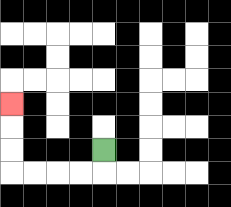{'start': '[4, 6]', 'end': '[0, 4]', 'path_directions': 'D,L,L,L,L,U,U,U', 'path_coordinates': '[[4, 6], [4, 7], [3, 7], [2, 7], [1, 7], [0, 7], [0, 6], [0, 5], [0, 4]]'}